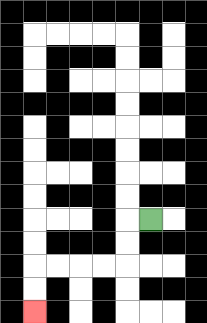{'start': '[6, 9]', 'end': '[1, 13]', 'path_directions': 'L,D,D,L,L,L,L,D,D', 'path_coordinates': '[[6, 9], [5, 9], [5, 10], [5, 11], [4, 11], [3, 11], [2, 11], [1, 11], [1, 12], [1, 13]]'}